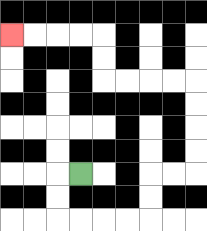{'start': '[3, 7]', 'end': '[0, 1]', 'path_directions': 'L,D,D,R,R,R,R,U,U,R,R,U,U,U,U,L,L,L,L,U,U,L,L,L,L', 'path_coordinates': '[[3, 7], [2, 7], [2, 8], [2, 9], [3, 9], [4, 9], [5, 9], [6, 9], [6, 8], [6, 7], [7, 7], [8, 7], [8, 6], [8, 5], [8, 4], [8, 3], [7, 3], [6, 3], [5, 3], [4, 3], [4, 2], [4, 1], [3, 1], [2, 1], [1, 1], [0, 1]]'}